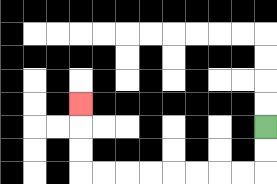{'start': '[11, 5]', 'end': '[3, 4]', 'path_directions': 'D,D,L,L,L,L,L,L,L,L,U,U,U', 'path_coordinates': '[[11, 5], [11, 6], [11, 7], [10, 7], [9, 7], [8, 7], [7, 7], [6, 7], [5, 7], [4, 7], [3, 7], [3, 6], [3, 5], [3, 4]]'}